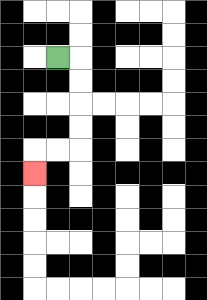{'start': '[2, 2]', 'end': '[1, 7]', 'path_directions': 'R,D,D,D,D,L,L,D', 'path_coordinates': '[[2, 2], [3, 2], [3, 3], [3, 4], [3, 5], [3, 6], [2, 6], [1, 6], [1, 7]]'}